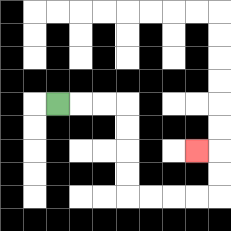{'start': '[2, 4]', 'end': '[8, 6]', 'path_directions': 'R,R,R,D,D,D,D,R,R,R,R,U,U,L', 'path_coordinates': '[[2, 4], [3, 4], [4, 4], [5, 4], [5, 5], [5, 6], [5, 7], [5, 8], [6, 8], [7, 8], [8, 8], [9, 8], [9, 7], [9, 6], [8, 6]]'}